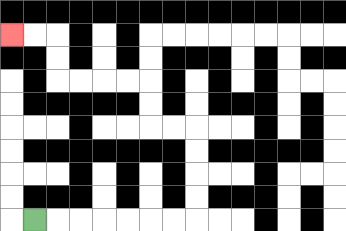{'start': '[1, 9]', 'end': '[0, 1]', 'path_directions': 'R,R,R,R,R,R,R,U,U,U,U,L,L,U,U,L,L,L,L,U,U,L,L', 'path_coordinates': '[[1, 9], [2, 9], [3, 9], [4, 9], [5, 9], [6, 9], [7, 9], [8, 9], [8, 8], [8, 7], [8, 6], [8, 5], [7, 5], [6, 5], [6, 4], [6, 3], [5, 3], [4, 3], [3, 3], [2, 3], [2, 2], [2, 1], [1, 1], [0, 1]]'}